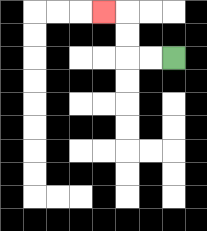{'start': '[7, 2]', 'end': '[4, 0]', 'path_directions': 'L,L,U,U,L', 'path_coordinates': '[[7, 2], [6, 2], [5, 2], [5, 1], [5, 0], [4, 0]]'}